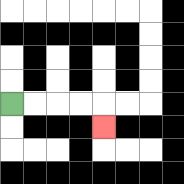{'start': '[0, 4]', 'end': '[4, 5]', 'path_directions': 'R,R,R,R,D', 'path_coordinates': '[[0, 4], [1, 4], [2, 4], [3, 4], [4, 4], [4, 5]]'}